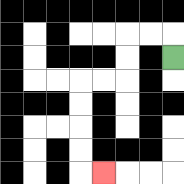{'start': '[7, 2]', 'end': '[4, 7]', 'path_directions': 'U,L,L,D,D,L,L,D,D,D,D,R', 'path_coordinates': '[[7, 2], [7, 1], [6, 1], [5, 1], [5, 2], [5, 3], [4, 3], [3, 3], [3, 4], [3, 5], [3, 6], [3, 7], [4, 7]]'}